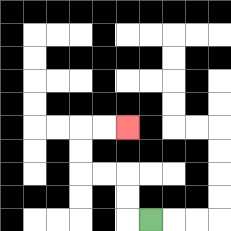{'start': '[6, 9]', 'end': '[5, 5]', 'path_directions': 'L,U,U,L,L,U,U,R,R', 'path_coordinates': '[[6, 9], [5, 9], [5, 8], [5, 7], [4, 7], [3, 7], [3, 6], [3, 5], [4, 5], [5, 5]]'}